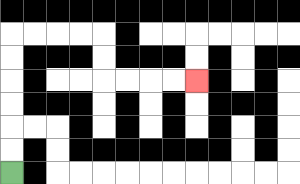{'start': '[0, 7]', 'end': '[8, 3]', 'path_directions': 'U,U,U,U,U,U,R,R,R,R,D,D,R,R,R,R', 'path_coordinates': '[[0, 7], [0, 6], [0, 5], [0, 4], [0, 3], [0, 2], [0, 1], [1, 1], [2, 1], [3, 1], [4, 1], [4, 2], [4, 3], [5, 3], [6, 3], [7, 3], [8, 3]]'}